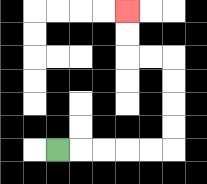{'start': '[2, 6]', 'end': '[5, 0]', 'path_directions': 'R,R,R,R,R,U,U,U,U,L,L,U,U', 'path_coordinates': '[[2, 6], [3, 6], [4, 6], [5, 6], [6, 6], [7, 6], [7, 5], [7, 4], [7, 3], [7, 2], [6, 2], [5, 2], [5, 1], [5, 0]]'}